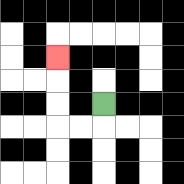{'start': '[4, 4]', 'end': '[2, 2]', 'path_directions': 'D,L,L,U,U,U', 'path_coordinates': '[[4, 4], [4, 5], [3, 5], [2, 5], [2, 4], [2, 3], [2, 2]]'}